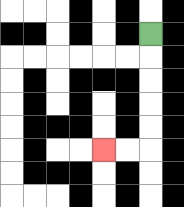{'start': '[6, 1]', 'end': '[4, 6]', 'path_directions': 'D,D,D,D,D,L,L', 'path_coordinates': '[[6, 1], [6, 2], [6, 3], [6, 4], [6, 5], [6, 6], [5, 6], [4, 6]]'}